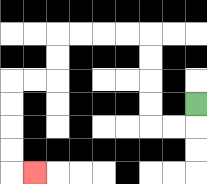{'start': '[8, 4]', 'end': '[1, 7]', 'path_directions': 'D,L,L,U,U,U,U,L,L,L,L,D,D,L,L,D,D,D,D,R', 'path_coordinates': '[[8, 4], [8, 5], [7, 5], [6, 5], [6, 4], [6, 3], [6, 2], [6, 1], [5, 1], [4, 1], [3, 1], [2, 1], [2, 2], [2, 3], [1, 3], [0, 3], [0, 4], [0, 5], [0, 6], [0, 7], [1, 7]]'}